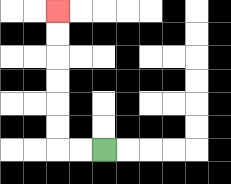{'start': '[4, 6]', 'end': '[2, 0]', 'path_directions': 'L,L,U,U,U,U,U,U', 'path_coordinates': '[[4, 6], [3, 6], [2, 6], [2, 5], [2, 4], [2, 3], [2, 2], [2, 1], [2, 0]]'}